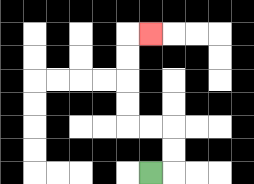{'start': '[6, 7]', 'end': '[6, 1]', 'path_directions': 'R,U,U,L,L,U,U,U,U,R', 'path_coordinates': '[[6, 7], [7, 7], [7, 6], [7, 5], [6, 5], [5, 5], [5, 4], [5, 3], [5, 2], [5, 1], [6, 1]]'}